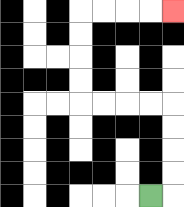{'start': '[6, 8]', 'end': '[7, 0]', 'path_directions': 'R,U,U,U,U,L,L,L,L,U,U,U,U,R,R,R,R', 'path_coordinates': '[[6, 8], [7, 8], [7, 7], [7, 6], [7, 5], [7, 4], [6, 4], [5, 4], [4, 4], [3, 4], [3, 3], [3, 2], [3, 1], [3, 0], [4, 0], [5, 0], [6, 0], [7, 0]]'}